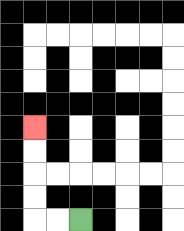{'start': '[3, 9]', 'end': '[1, 5]', 'path_directions': 'L,L,U,U,U,U', 'path_coordinates': '[[3, 9], [2, 9], [1, 9], [1, 8], [1, 7], [1, 6], [1, 5]]'}